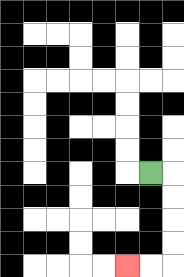{'start': '[6, 7]', 'end': '[5, 11]', 'path_directions': 'R,D,D,D,D,L,L', 'path_coordinates': '[[6, 7], [7, 7], [7, 8], [7, 9], [7, 10], [7, 11], [6, 11], [5, 11]]'}